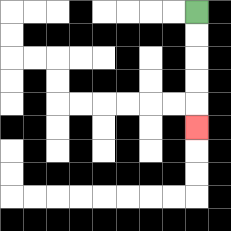{'start': '[8, 0]', 'end': '[8, 5]', 'path_directions': 'D,D,D,D,D', 'path_coordinates': '[[8, 0], [8, 1], [8, 2], [8, 3], [8, 4], [8, 5]]'}